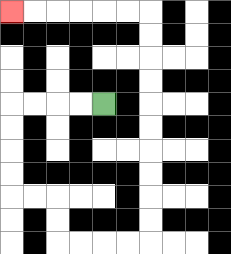{'start': '[4, 4]', 'end': '[0, 0]', 'path_directions': 'L,L,L,L,D,D,D,D,R,R,D,D,R,R,R,R,U,U,U,U,U,U,U,U,U,U,L,L,L,L,L,L', 'path_coordinates': '[[4, 4], [3, 4], [2, 4], [1, 4], [0, 4], [0, 5], [0, 6], [0, 7], [0, 8], [1, 8], [2, 8], [2, 9], [2, 10], [3, 10], [4, 10], [5, 10], [6, 10], [6, 9], [6, 8], [6, 7], [6, 6], [6, 5], [6, 4], [6, 3], [6, 2], [6, 1], [6, 0], [5, 0], [4, 0], [3, 0], [2, 0], [1, 0], [0, 0]]'}